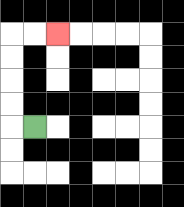{'start': '[1, 5]', 'end': '[2, 1]', 'path_directions': 'L,U,U,U,U,R,R', 'path_coordinates': '[[1, 5], [0, 5], [0, 4], [0, 3], [0, 2], [0, 1], [1, 1], [2, 1]]'}